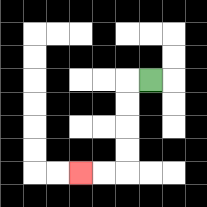{'start': '[6, 3]', 'end': '[3, 7]', 'path_directions': 'L,D,D,D,D,L,L', 'path_coordinates': '[[6, 3], [5, 3], [5, 4], [5, 5], [5, 6], [5, 7], [4, 7], [3, 7]]'}